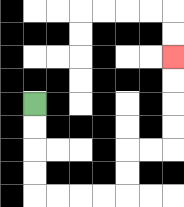{'start': '[1, 4]', 'end': '[7, 2]', 'path_directions': 'D,D,D,D,R,R,R,R,U,U,R,R,U,U,U,U', 'path_coordinates': '[[1, 4], [1, 5], [1, 6], [1, 7], [1, 8], [2, 8], [3, 8], [4, 8], [5, 8], [5, 7], [5, 6], [6, 6], [7, 6], [7, 5], [7, 4], [7, 3], [7, 2]]'}